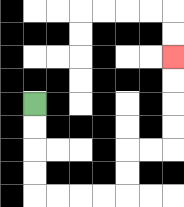{'start': '[1, 4]', 'end': '[7, 2]', 'path_directions': 'D,D,D,D,R,R,R,R,U,U,R,R,U,U,U,U', 'path_coordinates': '[[1, 4], [1, 5], [1, 6], [1, 7], [1, 8], [2, 8], [3, 8], [4, 8], [5, 8], [5, 7], [5, 6], [6, 6], [7, 6], [7, 5], [7, 4], [7, 3], [7, 2]]'}